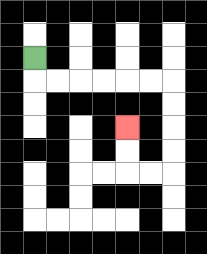{'start': '[1, 2]', 'end': '[5, 5]', 'path_directions': 'D,R,R,R,R,R,R,D,D,D,D,L,L,U,U', 'path_coordinates': '[[1, 2], [1, 3], [2, 3], [3, 3], [4, 3], [5, 3], [6, 3], [7, 3], [7, 4], [7, 5], [7, 6], [7, 7], [6, 7], [5, 7], [5, 6], [5, 5]]'}